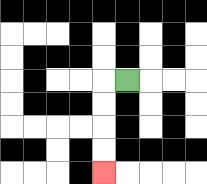{'start': '[5, 3]', 'end': '[4, 7]', 'path_directions': 'L,D,D,D,D', 'path_coordinates': '[[5, 3], [4, 3], [4, 4], [4, 5], [4, 6], [4, 7]]'}